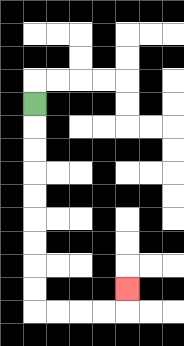{'start': '[1, 4]', 'end': '[5, 12]', 'path_directions': 'D,D,D,D,D,D,D,D,D,R,R,R,R,U', 'path_coordinates': '[[1, 4], [1, 5], [1, 6], [1, 7], [1, 8], [1, 9], [1, 10], [1, 11], [1, 12], [1, 13], [2, 13], [3, 13], [4, 13], [5, 13], [5, 12]]'}